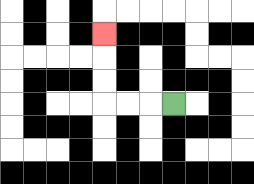{'start': '[7, 4]', 'end': '[4, 1]', 'path_directions': 'L,L,L,U,U,U', 'path_coordinates': '[[7, 4], [6, 4], [5, 4], [4, 4], [4, 3], [4, 2], [4, 1]]'}